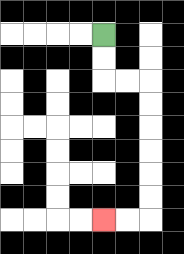{'start': '[4, 1]', 'end': '[4, 9]', 'path_directions': 'D,D,R,R,D,D,D,D,D,D,L,L', 'path_coordinates': '[[4, 1], [4, 2], [4, 3], [5, 3], [6, 3], [6, 4], [6, 5], [6, 6], [6, 7], [6, 8], [6, 9], [5, 9], [4, 9]]'}